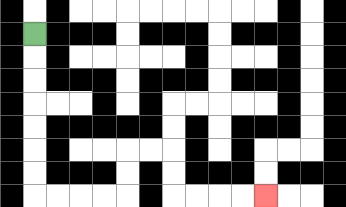{'start': '[1, 1]', 'end': '[11, 8]', 'path_directions': 'D,D,D,D,D,D,D,R,R,R,R,U,U,R,R,D,D,R,R,R,R', 'path_coordinates': '[[1, 1], [1, 2], [1, 3], [1, 4], [1, 5], [1, 6], [1, 7], [1, 8], [2, 8], [3, 8], [4, 8], [5, 8], [5, 7], [5, 6], [6, 6], [7, 6], [7, 7], [7, 8], [8, 8], [9, 8], [10, 8], [11, 8]]'}